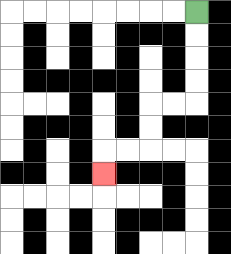{'start': '[8, 0]', 'end': '[4, 7]', 'path_directions': 'D,D,D,D,L,L,D,D,L,L,D', 'path_coordinates': '[[8, 0], [8, 1], [8, 2], [8, 3], [8, 4], [7, 4], [6, 4], [6, 5], [6, 6], [5, 6], [4, 6], [4, 7]]'}